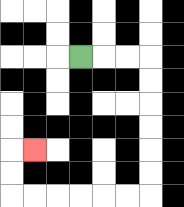{'start': '[3, 2]', 'end': '[1, 6]', 'path_directions': 'R,R,R,D,D,D,D,D,D,L,L,L,L,L,L,U,U,R', 'path_coordinates': '[[3, 2], [4, 2], [5, 2], [6, 2], [6, 3], [6, 4], [6, 5], [6, 6], [6, 7], [6, 8], [5, 8], [4, 8], [3, 8], [2, 8], [1, 8], [0, 8], [0, 7], [0, 6], [1, 6]]'}